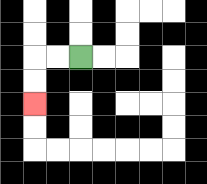{'start': '[3, 2]', 'end': '[1, 4]', 'path_directions': 'L,L,D,D', 'path_coordinates': '[[3, 2], [2, 2], [1, 2], [1, 3], [1, 4]]'}